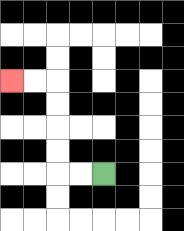{'start': '[4, 7]', 'end': '[0, 3]', 'path_directions': 'L,L,U,U,U,U,L,L', 'path_coordinates': '[[4, 7], [3, 7], [2, 7], [2, 6], [2, 5], [2, 4], [2, 3], [1, 3], [0, 3]]'}